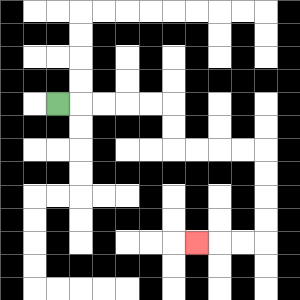{'start': '[2, 4]', 'end': '[8, 10]', 'path_directions': 'R,R,R,R,R,D,D,R,R,R,R,D,D,D,D,L,L,L', 'path_coordinates': '[[2, 4], [3, 4], [4, 4], [5, 4], [6, 4], [7, 4], [7, 5], [7, 6], [8, 6], [9, 6], [10, 6], [11, 6], [11, 7], [11, 8], [11, 9], [11, 10], [10, 10], [9, 10], [8, 10]]'}